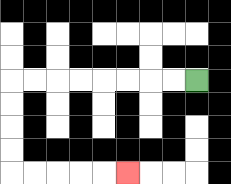{'start': '[8, 3]', 'end': '[5, 7]', 'path_directions': 'L,L,L,L,L,L,L,L,D,D,D,D,R,R,R,R,R', 'path_coordinates': '[[8, 3], [7, 3], [6, 3], [5, 3], [4, 3], [3, 3], [2, 3], [1, 3], [0, 3], [0, 4], [0, 5], [0, 6], [0, 7], [1, 7], [2, 7], [3, 7], [4, 7], [5, 7]]'}